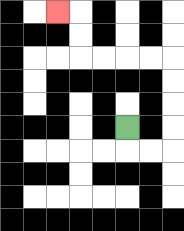{'start': '[5, 5]', 'end': '[2, 0]', 'path_directions': 'D,R,R,U,U,U,U,L,L,L,L,U,U,L', 'path_coordinates': '[[5, 5], [5, 6], [6, 6], [7, 6], [7, 5], [7, 4], [7, 3], [7, 2], [6, 2], [5, 2], [4, 2], [3, 2], [3, 1], [3, 0], [2, 0]]'}